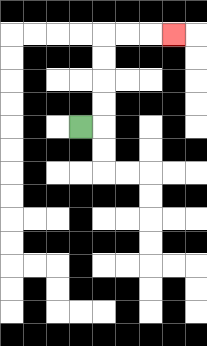{'start': '[3, 5]', 'end': '[7, 1]', 'path_directions': 'R,U,U,U,U,R,R,R', 'path_coordinates': '[[3, 5], [4, 5], [4, 4], [4, 3], [4, 2], [4, 1], [5, 1], [6, 1], [7, 1]]'}